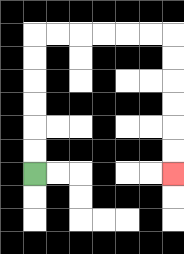{'start': '[1, 7]', 'end': '[7, 7]', 'path_directions': 'U,U,U,U,U,U,R,R,R,R,R,R,D,D,D,D,D,D', 'path_coordinates': '[[1, 7], [1, 6], [1, 5], [1, 4], [1, 3], [1, 2], [1, 1], [2, 1], [3, 1], [4, 1], [5, 1], [6, 1], [7, 1], [7, 2], [7, 3], [7, 4], [7, 5], [7, 6], [7, 7]]'}